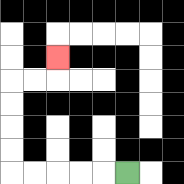{'start': '[5, 7]', 'end': '[2, 2]', 'path_directions': 'L,L,L,L,L,U,U,U,U,R,R,U', 'path_coordinates': '[[5, 7], [4, 7], [3, 7], [2, 7], [1, 7], [0, 7], [0, 6], [0, 5], [0, 4], [0, 3], [1, 3], [2, 3], [2, 2]]'}